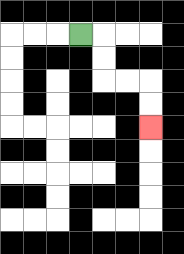{'start': '[3, 1]', 'end': '[6, 5]', 'path_directions': 'R,D,D,R,R,D,D', 'path_coordinates': '[[3, 1], [4, 1], [4, 2], [4, 3], [5, 3], [6, 3], [6, 4], [6, 5]]'}